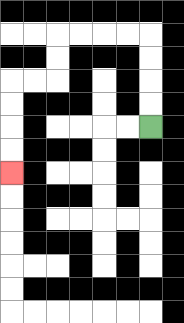{'start': '[6, 5]', 'end': '[0, 7]', 'path_directions': 'U,U,U,U,L,L,L,L,D,D,L,L,D,D,D,D', 'path_coordinates': '[[6, 5], [6, 4], [6, 3], [6, 2], [6, 1], [5, 1], [4, 1], [3, 1], [2, 1], [2, 2], [2, 3], [1, 3], [0, 3], [0, 4], [0, 5], [0, 6], [0, 7]]'}